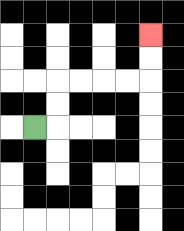{'start': '[1, 5]', 'end': '[6, 1]', 'path_directions': 'R,U,U,R,R,R,R,U,U', 'path_coordinates': '[[1, 5], [2, 5], [2, 4], [2, 3], [3, 3], [4, 3], [5, 3], [6, 3], [6, 2], [6, 1]]'}